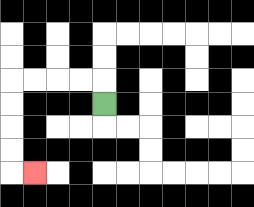{'start': '[4, 4]', 'end': '[1, 7]', 'path_directions': 'U,L,L,L,L,D,D,D,D,R', 'path_coordinates': '[[4, 4], [4, 3], [3, 3], [2, 3], [1, 3], [0, 3], [0, 4], [0, 5], [0, 6], [0, 7], [1, 7]]'}